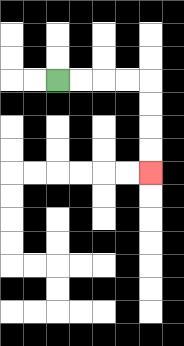{'start': '[2, 3]', 'end': '[6, 7]', 'path_directions': 'R,R,R,R,D,D,D,D', 'path_coordinates': '[[2, 3], [3, 3], [4, 3], [5, 3], [6, 3], [6, 4], [6, 5], [6, 6], [6, 7]]'}